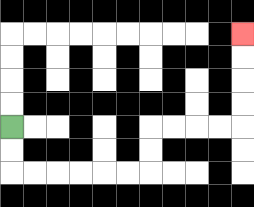{'start': '[0, 5]', 'end': '[10, 1]', 'path_directions': 'D,D,R,R,R,R,R,R,U,U,R,R,R,R,U,U,U,U', 'path_coordinates': '[[0, 5], [0, 6], [0, 7], [1, 7], [2, 7], [3, 7], [4, 7], [5, 7], [6, 7], [6, 6], [6, 5], [7, 5], [8, 5], [9, 5], [10, 5], [10, 4], [10, 3], [10, 2], [10, 1]]'}